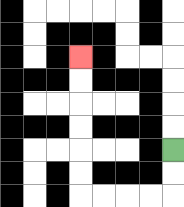{'start': '[7, 6]', 'end': '[3, 2]', 'path_directions': 'D,D,L,L,L,L,U,U,U,U,U,U', 'path_coordinates': '[[7, 6], [7, 7], [7, 8], [6, 8], [5, 8], [4, 8], [3, 8], [3, 7], [3, 6], [3, 5], [3, 4], [3, 3], [3, 2]]'}